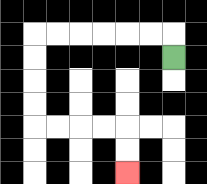{'start': '[7, 2]', 'end': '[5, 7]', 'path_directions': 'U,L,L,L,L,L,L,D,D,D,D,R,R,R,R,D,D', 'path_coordinates': '[[7, 2], [7, 1], [6, 1], [5, 1], [4, 1], [3, 1], [2, 1], [1, 1], [1, 2], [1, 3], [1, 4], [1, 5], [2, 5], [3, 5], [4, 5], [5, 5], [5, 6], [5, 7]]'}